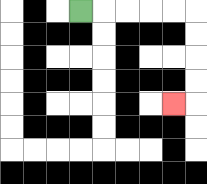{'start': '[3, 0]', 'end': '[7, 4]', 'path_directions': 'R,R,R,R,R,D,D,D,D,L', 'path_coordinates': '[[3, 0], [4, 0], [5, 0], [6, 0], [7, 0], [8, 0], [8, 1], [8, 2], [8, 3], [8, 4], [7, 4]]'}